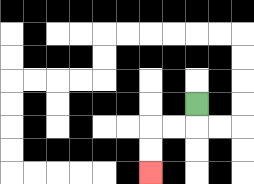{'start': '[8, 4]', 'end': '[6, 7]', 'path_directions': 'D,L,L,D,D', 'path_coordinates': '[[8, 4], [8, 5], [7, 5], [6, 5], [6, 6], [6, 7]]'}